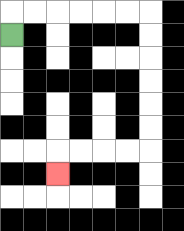{'start': '[0, 1]', 'end': '[2, 7]', 'path_directions': 'U,R,R,R,R,R,R,D,D,D,D,D,D,L,L,L,L,D', 'path_coordinates': '[[0, 1], [0, 0], [1, 0], [2, 0], [3, 0], [4, 0], [5, 0], [6, 0], [6, 1], [6, 2], [6, 3], [6, 4], [6, 5], [6, 6], [5, 6], [4, 6], [3, 6], [2, 6], [2, 7]]'}